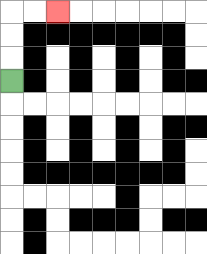{'start': '[0, 3]', 'end': '[2, 0]', 'path_directions': 'U,U,U,R,R', 'path_coordinates': '[[0, 3], [0, 2], [0, 1], [0, 0], [1, 0], [2, 0]]'}